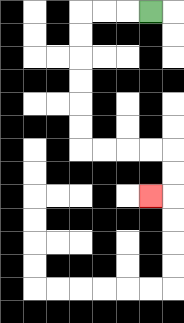{'start': '[6, 0]', 'end': '[6, 8]', 'path_directions': 'L,L,L,D,D,D,D,D,D,R,R,R,R,D,D,L', 'path_coordinates': '[[6, 0], [5, 0], [4, 0], [3, 0], [3, 1], [3, 2], [3, 3], [3, 4], [3, 5], [3, 6], [4, 6], [5, 6], [6, 6], [7, 6], [7, 7], [7, 8], [6, 8]]'}